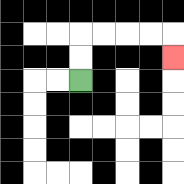{'start': '[3, 3]', 'end': '[7, 2]', 'path_directions': 'U,U,R,R,R,R,D', 'path_coordinates': '[[3, 3], [3, 2], [3, 1], [4, 1], [5, 1], [6, 1], [7, 1], [7, 2]]'}